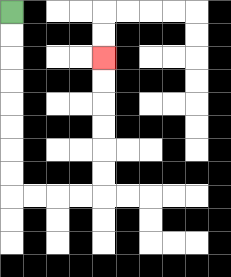{'start': '[0, 0]', 'end': '[4, 2]', 'path_directions': 'D,D,D,D,D,D,D,D,R,R,R,R,U,U,U,U,U,U', 'path_coordinates': '[[0, 0], [0, 1], [0, 2], [0, 3], [0, 4], [0, 5], [0, 6], [0, 7], [0, 8], [1, 8], [2, 8], [3, 8], [4, 8], [4, 7], [4, 6], [4, 5], [4, 4], [4, 3], [4, 2]]'}